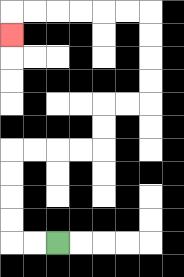{'start': '[2, 10]', 'end': '[0, 1]', 'path_directions': 'L,L,U,U,U,U,R,R,R,R,U,U,R,R,U,U,U,U,L,L,L,L,L,L,D', 'path_coordinates': '[[2, 10], [1, 10], [0, 10], [0, 9], [0, 8], [0, 7], [0, 6], [1, 6], [2, 6], [3, 6], [4, 6], [4, 5], [4, 4], [5, 4], [6, 4], [6, 3], [6, 2], [6, 1], [6, 0], [5, 0], [4, 0], [3, 0], [2, 0], [1, 0], [0, 0], [0, 1]]'}